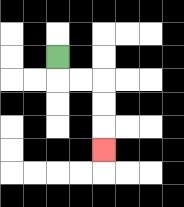{'start': '[2, 2]', 'end': '[4, 6]', 'path_directions': 'D,R,R,D,D,D', 'path_coordinates': '[[2, 2], [2, 3], [3, 3], [4, 3], [4, 4], [4, 5], [4, 6]]'}